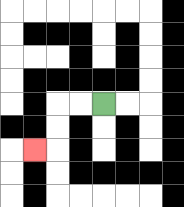{'start': '[4, 4]', 'end': '[1, 6]', 'path_directions': 'L,L,D,D,L', 'path_coordinates': '[[4, 4], [3, 4], [2, 4], [2, 5], [2, 6], [1, 6]]'}